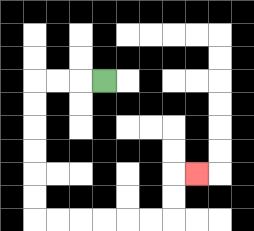{'start': '[4, 3]', 'end': '[8, 7]', 'path_directions': 'L,L,L,D,D,D,D,D,D,R,R,R,R,R,R,U,U,R', 'path_coordinates': '[[4, 3], [3, 3], [2, 3], [1, 3], [1, 4], [1, 5], [1, 6], [1, 7], [1, 8], [1, 9], [2, 9], [3, 9], [4, 9], [5, 9], [6, 9], [7, 9], [7, 8], [7, 7], [8, 7]]'}